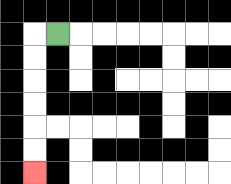{'start': '[2, 1]', 'end': '[1, 7]', 'path_directions': 'L,D,D,D,D,D,D', 'path_coordinates': '[[2, 1], [1, 1], [1, 2], [1, 3], [1, 4], [1, 5], [1, 6], [1, 7]]'}